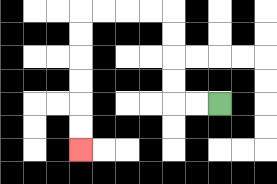{'start': '[9, 4]', 'end': '[3, 6]', 'path_directions': 'L,L,U,U,U,U,L,L,L,L,D,D,D,D,D,D', 'path_coordinates': '[[9, 4], [8, 4], [7, 4], [7, 3], [7, 2], [7, 1], [7, 0], [6, 0], [5, 0], [4, 0], [3, 0], [3, 1], [3, 2], [3, 3], [3, 4], [3, 5], [3, 6]]'}